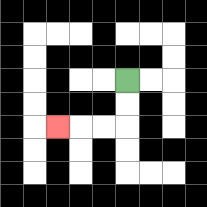{'start': '[5, 3]', 'end': '[2, 5]', 'path_directions': 'D,D,L,L,L', 'path_coordinates': '[[5, 3], [5, 4], [5, 5], [4, 5], [3, 5], [2, 5]]'}